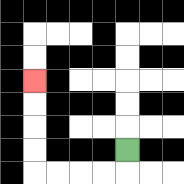{'start': '[5, 6]', 'end': '[1, 3]', 'path_directions': 'D,L,L,L,L,U,U,U,U', 'path_coordinates': '[[5, 6], [5, 7], [4, 7], [3, 7], [2, 7], [1, 7], [1, 6], [1, 5], [1, 4], [1, 3]]'}